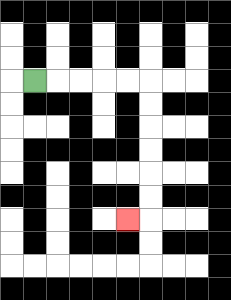{'start': '[1, 3]', 'end': '[5, 9]', 'path_directions': 'R,R,R,R,R,D,D,D,D,D,D,L', 'path_coordinates': '[[1, 3], [2, 3], [3, 3], [4, 3], [5, 3], [6, 3], [6, 4], [6, 5], [6, 6], [6, 7], [6, 8], [6, 9], [5, 9]]'}